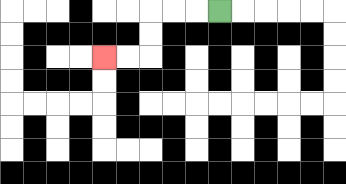{'start': '[9, 0]', 'end': '[4, 2]', 'path_directions': 'L,L,L,D,D,L,L', 'path_coordinates': '[[9, 0], [8, 0], [7, 0], [6, 0], [6, 1], [6, 2], [5, 2], [4, 2]]'}